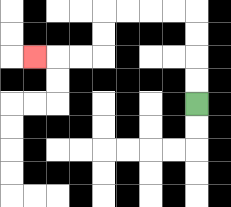{'start': '[8, 4]', 'end': '[1, 2]', 'path_directions': 'U,U,U,U,L,L,L,L,D,D,L,L,L', 'path_coordinates': '[[8, 4], [8, 3], [8, 2], [8, 1], [8, 0], [7, 0], [6, 0], [5, 0], [4, 0], [4, 1], [4, 2], [3, 2], [2, 2], [1, 2]]'}